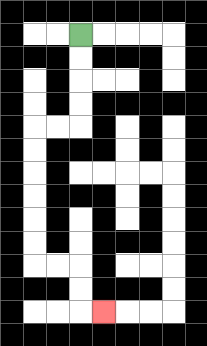{'start': '[3, 1]', 'end': '[4, 13]', 'path_directions': 'D,D,D,D,L,L,D,D,D,D,D,D,R,R,D,D,R', 'path_coordinates': '[[3, 1], [3, 2], [3, 3], [3, 4], [3, 5], [2, 5], [1, 5], [1, 6], [1, 7], [1, 8], [1, 9], [1, 10], [1, 11], [2, 11], [3, 11], [3, 12], [3, 13], [4, 13]]'}